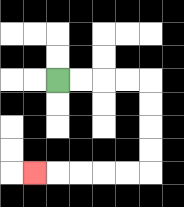{'start': '[2, 3]', 'end': '[1, 7]', 'path_directions': 'R,R,R,R,D,D,D,D,L,L,L,L,L', 'path_coordinates': '[[2, 3], [3, 3], [4, 3], [5, 3], [6, 3], [6, 4], [6, 5], [6, 6], [6, 7], [5, 7], [4, 7], [3, 7], [2, 7], [1, 7]]'}